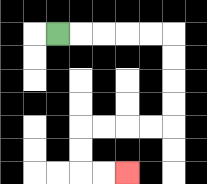{'start': '[2, 1]', 'end': '[5, 7]', 'path_directions': 'R,R,R,R,R,D,D,D,D,L,L,L,L,D,D,R,R', 'path_coordinates': '[[2, 1], [3, 1], [4, 1], [5, 1], [6, 1], [7, 1], [7, 2], [7, 3], [7, 4], [7, 5], [6, 5], [5, 5], [4, 5], [3, 5], [3, 6], [3, 7], [4, 7], [5, 7]]'}